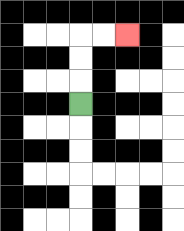{'start': '[3, 4]', 'end': '[5, 1]', 'path_directions': 'U,U,U,R,R', 'path_coordinates': '[[3, 4], [3, 3], [3, 2], [3, 1], [4, 1], [5, 1]]'}